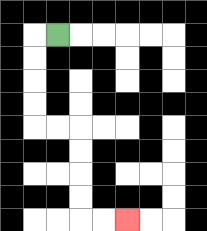{'start': '[2, 1]', 'end': '[5, 9]', 'path_directions': 'L,D,D,D,D,R,R,D,D,D,D,R,R', 'path_coordinates': '[[2, 1], [1, 1], [1, 2], [1, 3], [1, 4], [1, 5], [2, 5], [3, 5], [3, 6], [3, 7], [3, 8], [3, 9], [4, 9], [5, 9]]'}